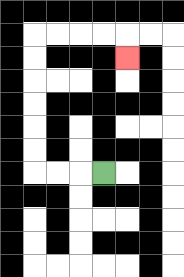{'start': '[4, 7]', 'end': '[5, 2]', 'path_directions': 'L,L,L,U,U,U,U,U,U,R,R,R,R,D', 'path_coordinates': '[[4, 7], [3, 7], [2, 7], [1, 7], [1, 6], [1, 5], [1, 4], [1, 3], [1, 2], [1, 1], [2, 1], [3, 1], [4, 1], [5, 1], [5, 2]]'}